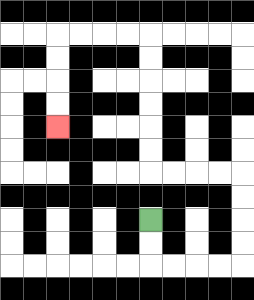{'start': '[6, 9]', 'end': '[2, 5]', 'path_directions': 'D,D,R,R,R,R,U,U,U,U,L,L,L,L,U,U,U,U,U,U,L,L,L,L,D,D,D,D', 'path_coordinates': '[[6, 9], [6, 10], [6, 11], [7, 11], [8, 11], [9, 11], [10, 11], [10, 10], [10, 9], [10, 8], [10, 7], [9, 7], [8, 7], [7, 7], [6, 7], [6, 6], [6, 5], [6, 4], [6, 3], [6, 2], [6, 1], [5, 1], [4, 1], [3, 1], [2, 1], [2, 2], [2, 3], [2, 4], [2, 5]]'}